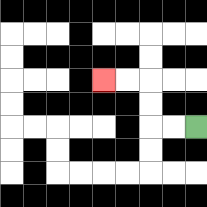{'start': '[8, 5]', 'end': '[4, 3]', 'path_directions': 'L,L,U,U,L,L', 'path_coordinates': '[[8, 5], [7, 5], [6, 5], [6, 4], [6, 3], [5, 3], [4, 3]]'}